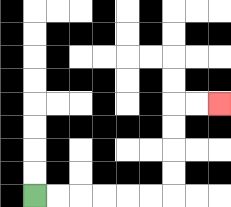{'start': '[1, 8]', 'end': '[9, 4]', 'path_directions': 'R,R,R,R,R,R,U,U,U,U,R,R', 'path_coordinates': '[[1, 8], [2, 8], [3, 8], [4, 8], [5, 8], [6, 8], [7, 8], [7, 7], [7, 6], [7, 5], [7, 4], [8, 4], [9, 4]]'}